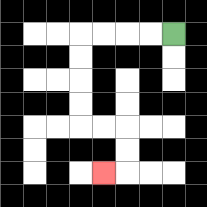{'start': '[7, 1]', 'end': '[4, 7]', 'path_directions': 'L,L,L,L,D,D,D,D,R,R,D,D,L', 'path_coordinates': '[[7, 1], [6, 1], [5, 1], [4, 1], [3, 1], [3, 2], [3, 3], [3, 4], [3, 5], [4, 5], [5, 5], [5, 6], [5, 7], [4, 7]]'}